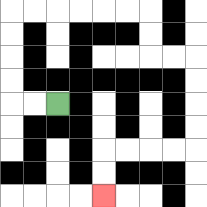{'start': '[2, 4]', 'end': '[4, 8]', 'path_directions': 'L,L,U,U,U,U,R,R,R,R,R,R,D,D,R,R,D,D,D,D,L,L,L,L,D,D', 'path_coordinates': '[[2, 4], [1, 4], [0, 4], [0, 3], [0, 2], [0, 1], [0, 0], [1, 0], [2, 0], [3, 0], [4, 0], [5, 0], [6, 0], [6, 1], [6, 2], [7, 2], [8, 2], [8, 3], [8, 4], [8, 5], [8, 6], [7, 6], [6, 6], [5, 6], [4, 6], [4, 7], [4, 8]]'}